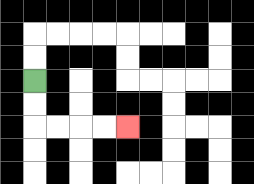{'start': '[1, 3]', 'end': '[5, 5]', 'path_directions': 'D,D,R,R,R,R', 'path_coordinates': '[[1, 3], [1, 4], [1, 5], [2, 5], [3, 5], [4, 5], [5, 5]]'}